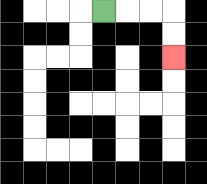{'start': '[4, 0]', 'end': '[7, 2]', 'path_directions': 'R,R,R,D,D', 'path_coordinates': '[[4, 0], [5, 0], [6, 0], [7, 0], [7, 1], [7, 2]]'}